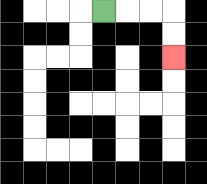{'start': '[4, 0]', 'end': '[7, 2]', 'path_directions': 'R,R,R,D,D', 'path_coordinates': '[[4, 0], [5, 0], [6, 0], [7, 0], [7, 1], [7, 2]]'}